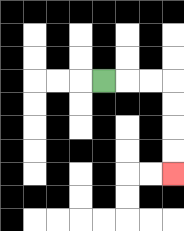{'start': '[4, 3]', 'end': '[7, 7]', 'path_directions': 'R,R,R,D,D,D,D', 'path_coordinates': '[[4, 3], [5, 3], [6, 3], [7, 3], [7, 4], [7, 5], [7, 6], [7, 7]]'}